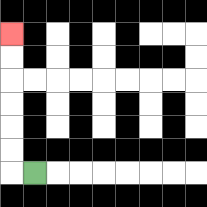{'start': '[1, 7]', 'end': '[0, 1]', 'path_directions': 'L,U,U,U,U,U,U', 'path_coordinates': '[[1, 7], [0, 7], [0, 6], [0, 5], [0, 4], [0, 3], [0, 2], [0, 1]]'}